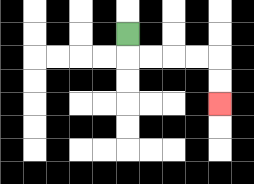{'start': '[5, 1]', 'end': '[9, 4]', 'path_directions': 'D,R,R,R,R,D,D', 'path_coordinates': '[[5, 1], [5, 2], [6, 2], [7, 2], [8, 2], [9, 2], [9, 3], [9, 4]]'}